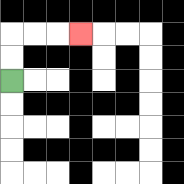{'start': '[0, 3]', 'end': '[3, 1]', 'path_directions': 'U,U,R,R,R', 'path_coordinates': '[[0, 3], [0, 2], [0, 1], [1, 1], [2, 1], [3, 1]]'}